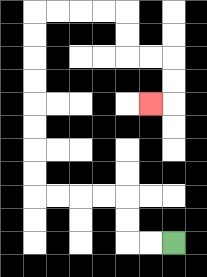{'start': '[7, 10]', 'end': '[6, 4]', 'path_directions': 'L,L,U,U,L,L,L,L,U,U,U,U,U,U,U,U,R,R,R,R,D,D,R,R,D,D,L', 'path_coordinates': '[[7, 10], [6, 10], [5, 10], [5, 9], [5, 8], [4, 8], [3, 8], [2, 8], [1, 8], [1, 7], [1, 6], [1, 5], [1, 4], [1, 3], [1, 2], [1, 1], [1, 0], [2, 0], [3, 0], [4, 0], [5, 0], [5, 1], [5, 2], [6, 2], [7, 2], [7, 3], [7, 4], [6, 4]]'}